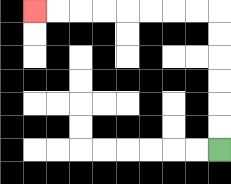{'start': '[9, 6]', 'end': '[1, 0]', 'path_directions': 'U,U,U,U,U,U,L,L,L,L,L,L,L,L', 'path_coordinates': '[[9, 6], [9, 5], [9, 4], [9, 3], [9, 2], [9, 1], [9, 0], [8, 0], [7, 0], [6, 0], [5, 0], [4, 0], [3, 0], [2, 0], [1, 0]]'}